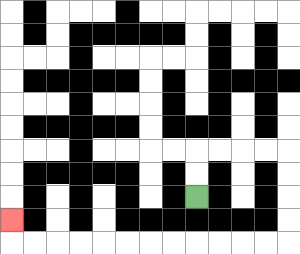{'start': '[8, 8]', 'end': '[0, 9]', 'path_directions': 'U,U,R,R,R,R,D,D,D,D,L,L,L,L,L,L,L,L,L,L,L,L,U', 'path_coordinates': '[[8, 8], [8, 7], [8, 6], [9, 6], [10, 6], [11, 6], [12, 6], [12, 7], [12, 8], [12, 9], [12, 10], [11, 10], [10, 10], [9, 10], [8, 10], [7, 10], [6, 10], [5, 10], [4, 10], [3, 10], [2, 10], [1, 10], [0, 10], [0, 9]]'}